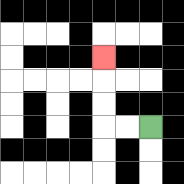{'start': '[6, 5]', 'end': '[4, 2]', 'path_directions': 'L,L,U,U,U', 'path_coordinates': '[[6, 5], [5, 5], [4, 5], [4, 4], [4, 3], [4, 2]]'}